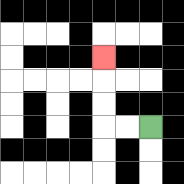{'start': '[6, 5]', 'end': '[4, 2]', 'path_directions': 'L,L,U,U,U', 'path_coordinates': '[[6, 5], [5, 5], [4, 5], [4, 4], [4, 3], [4, 2]]'}